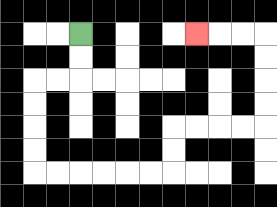{'start': '[3, 1]', 'end': '[8, 1]', 'path_directions': 'D,D,L,L,D,D,D,D,R,R,R,R,R,R,U,U,R,R,R,R,U,U,U,U,L,L,L', 'path_coordinates': '[[3, 1], [3, 2], [3, 3], [2, 3], [1, 3], [1, 4], [1, 5], [1, 6], [1, 7], [2, 7], [3, 7], [4, 7], [5, 7], [6, 7], [7, 7], [7, 6], [7, 5], [8, 5], [9, 5], [10, 5], [11, 5], [11, 4], [11, 3], [11, 2], [11, 1], [10, 1], [9, 1], [8, 1]]'}